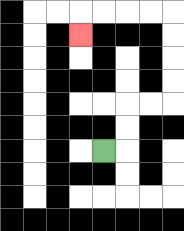{'start': '[4, 6]', 'end': '[3, 1]', 'path_directions': 'R,U,U,R,R,U,U,U,U,L,L,L,L,D', 'path_coordinates': '[[4, 6], [5, 6], [5, 5], [5, 4], [6, 4], [7, 4], [7, 3], [7, 2], [7, 1], [7, 0], [6, 0], [5, 0], [4, 0], [3, 0], [3, 1]]'}